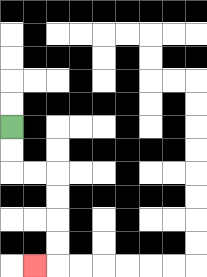{'start': '[0, 5]', 'end': '[1, 11]', 'path_directions': 'D,D,R,R,D,D,D,D,L', 'path_coordinates': '[[0, 5], [0, 6], [0, 7], [1, 7], [2, 7], [2, 8], [2, 9], [2, 10], [2, 11], [1, 11]]'}